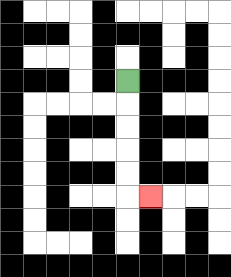{'start': '[5, 3]', 'end': '[6, 8]', 'path_directions': 'D,D,D,D,D,R', 'path_coordinates': '[[5, 3], [5, 4], [5, 5], [5, 6], [5, 7], [5, 8], [6, 8]]'}